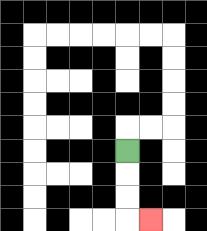{'start': '[5, 6]', 'end': '[6, 9]', 'path_directions': 'D,D,D,R', 'path_coordinates': '[[5, 6], [5, 7], [5, 8], [5, 9], [6, 9]]'}